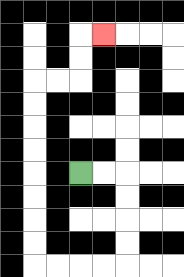{'start': '[3, 7]', 'end': '[4, 1]', 'path_directions': 'R,R,D,D,D,D,L,L,L,L,U,U,U,U,U,U,U,U,R,R,U,U,R', 'path_coordinates': '[[3, 7], [4, 7], [5, 7], [5, 8], [5, 9], [5, 10], [5, 11], [4, 11], [3, 11], [2, 11], [1, 11], [1, 10], [1, 9], [1, 8], [1, 7], [1, 6], [1, 5], [1, 4], [1, 3], [2, 3], [3, 3], [3, 2], [3, 1], [4, 1]]'}